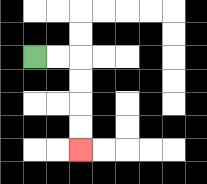{'start': '[1, 2]', 'end': '[3, 6]', 'path_directions': 'R,R,D,D,D,D', 'path_coordinates': '[[1, 2], [2, 2], [3, 2], [3, 3], [3, 4], [3, 5], [3, 6]]'}